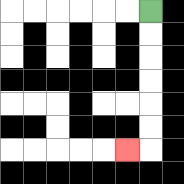{'start': '[6, 0]', 'end': '[5, 6]', 'path_directions': 'D,D,D,D,D,D,L', 'path_coordinates': '[[6, 0], [6, 1], [6, 2], [6, 3], [6, 4], [6, 5], [6, 6], [5, 6]]'}